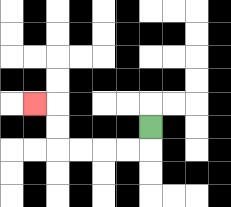{'start': '[6, 5]', 'end': '[1, 4]', 'path_directions': 'D,L,L,L,L,U,U,L', 'path_coordinates': '[[6, 5], [6, 6], [5, 6], [4, 6], [3, 6], [2, 6], [2, 5], [2, 4], [1, 4]]'}